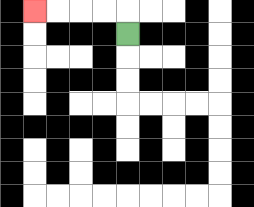{'start': '[5, 1]', 'end': '[1, 0]', 'path_directions': 'U,L,L,L,L', 'path_coordinates': '[[5, 1], [5, 0], [4, 0], [3, 0], [2, 0], [1, 0]]'}